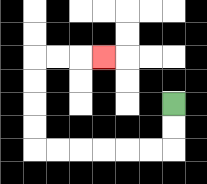{'start': '[7, 4]', 'end': '[4, 2]', 'path_directions': 'D,D,L,L,L,L,L,L,U,U,U,U,R,R,R', 'path_coordinates': '[[7, 4], [7, 5], [7, 6], [6, 6], [5, 6], [4, 6], [3, 6], [2, 6], [1, 6], [1, 5], [1, 4], [1, 3], [1, 2], [2, 2], [3, 2], [4, 2]]'}